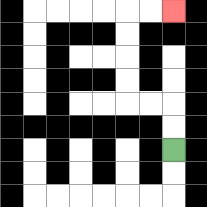{'start': '[7, 6]', 'end': '[7, 0]', 'path_directions': 'U,U,L,L,U,U,U,U,R,R', 'path_coordinates': '[[7, 6], [7, 5], [7, 4], [6, 4], [5, 4], [5, 3], [5, 2], [5, 1], [5, 0], [6, 0], [7, 0]]'}